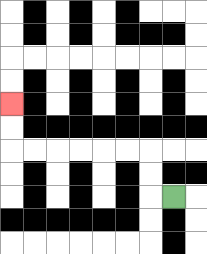{'start': '[7, 8]', 'end': '[0, 4]', 'path_directions': 'L,U,U,L,L,L,L,L,L,U,U', 'path_coordinates': '[[7, 8], [6, 8], [6, 7], [6, 6], [5, 6], [4, 6], [3, 6], [2, 6], [1, 6], [0, 6], [0, 5], [0, 4]]'}